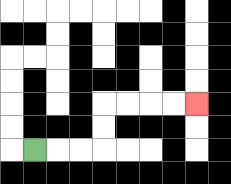{'start': '[1, 6]', 'end': '[8, 4]', 'path_directions': 'R,R,R,U,U,R,R,R,R', 'path_coordinates': '[[1, 6], [2, 6], [3, 6], [4, 6], [4, 5], [4, 4], [5, 4], [6, 4], [7, 4], [8, 4]]'}